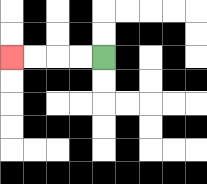{'start': '[4, 2]', 'end': '[0, 2]', 'path_directions': 'L,L,L,L', 'path_coordinates': '[[4, 2], [3, 2], [2, 2], [1, 2], [0, 2]]'}